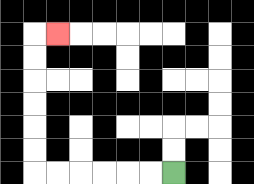{'start': '[7, 7]', 'end': '[2, 1]', 'path_directions': 'L,L,L,L,L,L,U,U,U,U,U,U,R', 'path_coordinates': '[[7, 7], [6, 7], [5, 7], [4, 7], [3, 7], [2, 7], [1, 7], [1, 6], [1, 5], [1, 4], [1, 3], [1, 2], [1, 1], [2, 1]]'}